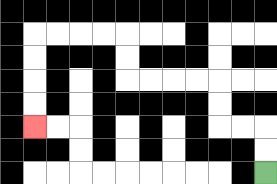{'start': '[11, 7]', 'end': '[1, 5]', 'path_directions': 'U,U,L,L,U,U,L,L,L,L,U,U,L,L,L,L,D,D,D,D', 'path_coordinates': '[[11, 7], [11, 6], [11, 5], [10, 5], [9, 5], [9, 4], [9, 3], [8, 3], [7, 3], [6, 3], [5, 3], [5, 2], [5, 1], [4, 1], [3, 1], [2, 1], [1, 1], [1, 2], [1, 3], [1, 4], [1, 5]]'}